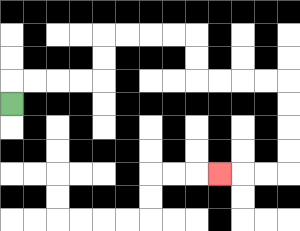{'start': '[0, 4]', 'end': '[9, 7]', 'path_directions': 'U,R,R,R,R,U,U,R,R,R,R,D,D,R,R,R,R,D,D,D,D,L,L,L', 'path_coordinates': '[[0, 4], [0, 3], [1, 3], [2, 3], [3, 3], [4, 3], [4, 2], [4, 1], [5, 1], [6, 1], [7, 1], [8, 1], [8, 2], [8, 3], [9, 3], [10, 3], [11, 3], [12, 3], [12, 4], [12, 5], [12, 6], [12, 7], [11, 7], [10, 7], [9, 7]]'}